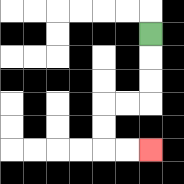{'start': '[6, 1]', 'end': '[6, 6]', 'path_directions': 'D,D,D,L,L,D,D,R,R', 'path_coordinates': '[[6, 1], [6, 2], [6, 3], [6, 4], [5, 4], [4, 4], [4, 5], [4, 6], [5, 6], [6, 6]]'}